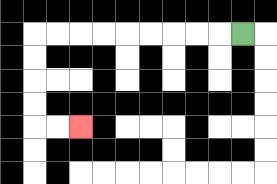{'start': '[10, 1]', 'end': '[3, 5]', 'path_directions': 'L,L,L,L,L,L,L,L,L,D,D,D,D,R,R', 'path_coordinates': '[[10, 1], [9, 1], [8, 1], [7, 1], [6, 1], [5, 1], [4, 1], [3, 1], [2, 1], [1, 1], [1, 2], [1, 3], [1, 4], [1, 5], [2, 5], [3, 5]]'}